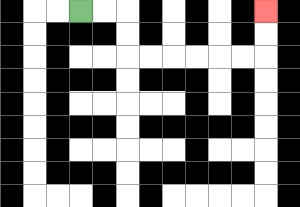{'start': '[3, 0]', 'end': '[11, 0]', 'path_directions': 'R,R,D,D,R,R,R,R,R,R,U,U', 'path_coordinates': '[[3, 0], [4, 0], [5, 0], [5, 1], [5, 2], [6, 2], [7, 2], [8, 2], [9, 2], [10, 2], [11, 2], [11, 1], [11, 0]]'}